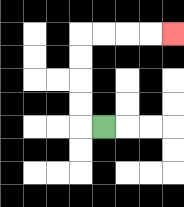{'start': '[4, 5]', 'end': '[7, 1]', 'path_directions': 'L,U,U,U,U,R,R,R,R', 'path_coordinates': '[[4, 5], [3, 5], [3, 4], [3, 3], [3, 2], [3, 1], [4, 1], [5, 1], [6, 1], [7, 1]]'}